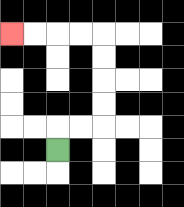{'start': '[2, 6]', 'end': '[0, 1]', 'path_directions': 'U,R,R,U,U,U,U,L,L,L,L', 'path_coordinates': '[[2, 6], [2, 5], [3, 5], [4, 5], [4, 4], [4, 3], [4, 2], [4, 1], [3, 1], [2, 1], [1, 1], [0, 1]]'}